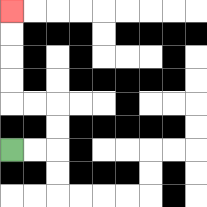{'start': '[0, 6]', 'end': '[0, 0]', 'path_directions': 'R,R,U,U,L,L,U,U,U,U', 'path_coordinates': '[[0, 6], [1, 6], [2, 6], [2, 5], [2, 4], [1, 4], [0, 4], [0, 3], [0, 2], [0, 1], [0, 0]]'}